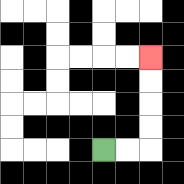{'start': '[4, 6]', 'end': '[6, 2]', 'path_directions': 'R,R,U,U,U,U', 'path_coordinates': '[[4, 6], [5, 6], [6, 6], [6, 5], [6, 4], [6, 3], [6, 2]]'}